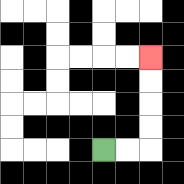{'start': '[4, 6]', 'end': '[6, 2]', 'path_directions': 'R,R,U,U,U,U', 'path_coordinates': '[[4, 6], [5, 6], [6, 6], [6, 5], [6, 4], [6, 3], [6, 2]]'}